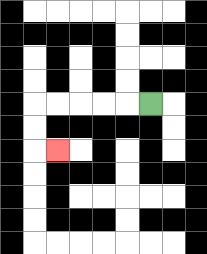{'start': '[6, 4]', 'end': '[2, 6]', 'path_directions': 'L,L,L,L,L,D,D,R', 'path_coordinates': '[[6, 4], [5, 4], [4, 4], [3, 4], [2, 4], [1, 4], [1, 5], [1, 6], [2, 6]]'}